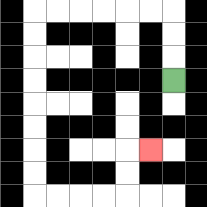{'start': '[7, 3]', 'end': '[6, 6]', 'path_directions': 'U,U,U,L,L,L,L,L,L,D,D,D,D,D,D,D,D,R,R,R,R,U,U,R', 'path_coordinates': '[[7, 3], [7, 2], [7, 1], [7, 0], [6, 0], [5, 0], [4, 0], [3, 0], [2, 0], [1, 0], [1, 1], [1, 2], [1, 3], [1, 4], [1, 5], [1, 6], [1, 7], [1, 8], [2, 8], [3, 8], [4, 8], [5, 8], [5, 7], [5, 6], [6, 6]]'}